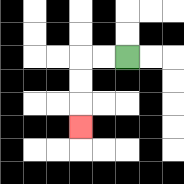{'start': '[5, 2]', 'end': '[3, 5]', 'path_directions': 'L,L,D,D,D', 'path_coordinates': '[[5, 2], [4, 2], [3, 2], [3, 3], [3, 4], [3, 5]]'}